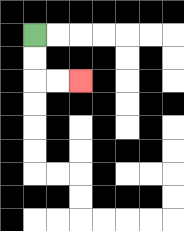{'start': '[1, 1]', 'end': '[3, 3]', 'path_directions': 'D,D,R,R', 'path_coordinates': '[[1, 1], [1, 2], [1, 3], [2, 3], [3, 3]]'}